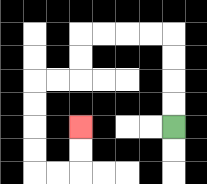{'start': '[7, 5]', 'end': '[3, 5]', 'path_directions': 'U,U,U,U,L,L,L,L,D,D,L,L,D,D,D,D,R,R,U,U', 'path_coordinates': '[[7, 5], [7, 4], [7, 3], [7, 2], [7, 1], [6, 1], [5, 1], [4, 1], [3, 1], [3, 2], [3, 3], [2, 3], [1, 3], [1, 4], [1, 5], [1, 6], [1, 7], [2, 7], [3, 7], [3, 6], [3, 5]]'}